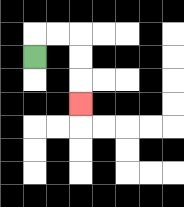{'start': '[1, 2]', 'end': '[3, 4]', 'path_directions': 'U,R,R,D,D,D', 'path_coordinates': '[[1, 2], [1, 1], [2, 1], [3, 1], [3, 2], [3, 3], [3, 4]]'}